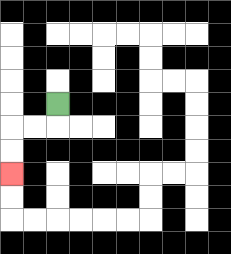{'start': '[2, 4]', 'end': '[0, 7]', 'path_directions': 'D,L,L,D,D', 'path_coordinates': '[[2, 4], [2, 5], [1, 5], [0, 5], [0, 6], [0, 7]]'}